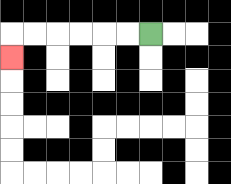{'start': '[6, 1]', 'end': '[0, 2]', 'path_directions': 'L,L,L,L,L,L,D', 'path_coordinates': '[[6, 1], [5, 1], [4, 1], [3, 1], [2, 1], [1, 1], [0, 1], [0, 2]]'}